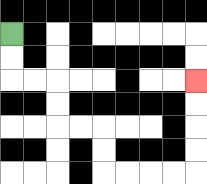{'start': '[0, 1]', 'end': '[8, 3]', 'path_directions': 'D,D,R,R,D,D,R,R,D,D,R,R,R,R,U,U,U,U', 'path_coordinates': '[[0, 1], [0, 2], [0, 3], [1, 3], [2, 3], [2, 4], [2, 5], [3, 5], [4, 5], [4, 6], [4, 7], [5, 7], [6, 7], [7, 7], [8, 7], [8, 6], [8, 5], [8, 4], [8, 3]]'}